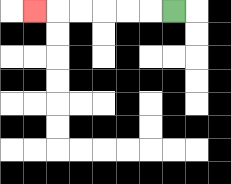{'start': '[7, 0]', 'end': '[1, 0]', 'path_directions': 'L,L,L,L,L,L', 'path_coordinates': '[[7, 0], [6, 0], [5, 0], [4, 0], [3, 0], [2, 0], [1, 0]]'}